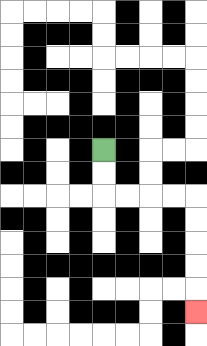{'start': '[4, 6]', 'end': '[8, 13]', 'path_directions': 'D,D,R,R,R,R,D,D,D,D,D', 'path_coordinates': '[[4, 6], [4, 7], [4, 8], [5, 8], [6, 8], [7, 8], [8, 8], [8, 9], [8, 10], [8, 11], [8, 12], [8, 13]]'}